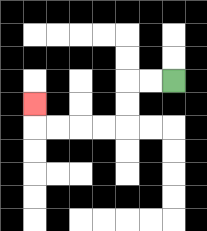{'start': '[7, 3]', 'end': '[1, 4]', 'path_directions': 'L,L,D,D,L,L,L,L,U', 'path_coordinates': '[[7, 3], [6, 3], [5, 3], [5, 4], [5, 5], [4, 5], [3, 5], [2, 5], [1, 5], [1, 4]]'}